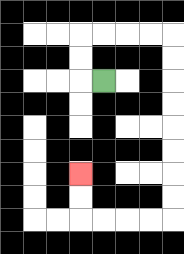{'start': '[4, 3]', 'end': '[3, 7]', 'path_directions': 'L,U,U,R,R,R,R,D,D,D,D,D,D,D,D,L,L,L,L,U,U', 'path_coordinates': '[[4, 3], [3, 3], [3, 2], [3, 1], [4, 1], [5, 1], [6, 1], [7, 1], [7, 2], [7, 3], [7, 4], [7, 5], [7, 6], [7, 7], [7, 8], [7, 9], [6, 9], [5, 9], [4, 9], [3, 9], [3, 8], [3, 7]]'}